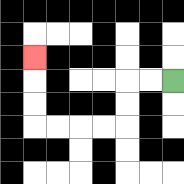{'start': '[7, 3]', 'end': '[1, 2]', 'path_directions': 'L,L,D,D,L,L,L,L,U,U,U', 'path_coordinates': '[[7, 3], [6, 3], [5, 3], [5, 4], [5, 5], [4, 5], [3, 5], [2, 5], [1, 5], [1, 4], [1, 3], [1, 2]]'}